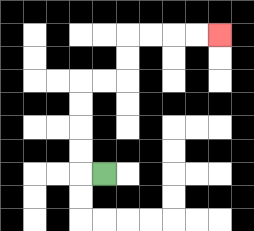{'start': '[4, 7]', 'end': '[9, 1]', 'path_directions': 'L,U,U,U,U,R,R,U,U,R,R,R,R', 'path_coordinates': '[[4, 7], [3, 7], [3, 6], [3, 5], [3, 4], [3, 3], [4, 3], [5, 3], [5, 2], [5, 1], [6, 1], [7, 1], [8, 1], [9, 1]]'}